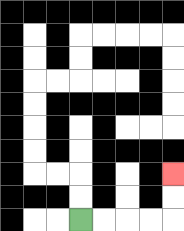{'start': '[3, 9]', 'end': '[7, 7]', 'path_directions': 'R,R,R,R,U,U', 'path_coordinates': '[[3, 9], [4, 9], [5, 9], [6, 9], [7, 9], [7, 8], [7, 7]]'}